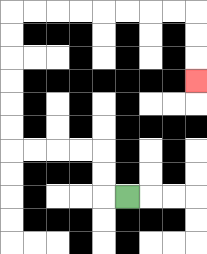{'start': '[5, 8]', 'end': '[8, 3]', 'path_directions': 'L,U,U,L,L,L,L,U,U,U,U,U,U,R,R,R,R,R,R,R,R,D,D,D', 'path_coordinates': '[[5, 8], [4, 8], [4, 7], [4, 6], [3, 6], [2, 6], [1, 6], [0, 6], [0, 5], [0, 4], [0, 3], [0, 2], [0, 1], [0, 0], [1, 0], [2, 0], [3, 0], [4, 0], [5, 0], [6, 0], [7, 0], [8, 0], [8, 1], [8, 2], [8, 3]]'}